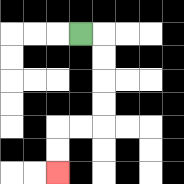{'start': '[3, 1]', 'end': '[2, 7]', 'path_directions': 'R,D,D,D,D,L,L,D,D', 'path_coordinates': '[[3, 1], [4, 1], [4, 2], [4, 3], [4, 4], [4, 5], [3, 5], [2, 5], [2, 6], [2, 7]]'}